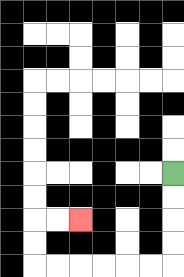{'start': '[7, 7]', 'end': '[3, 9]', 'path_directions': 'D,D,D,D,L,L,L,L,L,L,U,U,R,R', 'path_coordinates': '[[7, 7], [7, 8], [7, 9], [7, 10], [7, 11], [6, 11], [5, 11], [4, 11], [3, 11], [2, 11], [1, 11], [1, 10], [1, 9], [2, 9], [3, 9]]'}